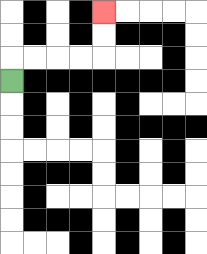{'start': '[0, 3]', 'end': '[4, 0]', 'path_directions': 'U,R,R,R,R,U,U', 'path_coordinates': '[[0, 3], [0, 2], [1, 2], [2, 2], [3, 2], [4, 2], [4, 1], [4, 0]]'}